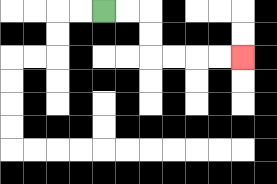{'start': '[4, 0]', 'end': '[10, 2]', 'path_directions': 'R,R,D,D,R,R,R,R', 'path_coordinates': '[[4, 0], [5, 0], [6, 0], [6, 1], [6, 2], [7, 2], [8, 2], [9, 2], [10, 2]]'}